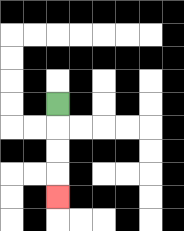{'start': '[2, 4]', 'end': '[2, 8]', 'path_directions': 'D,D,D,D', 'path_coordinates': '[[2, 4], [2, 5], [2, 6], [2, 7], [2, 8]]'}